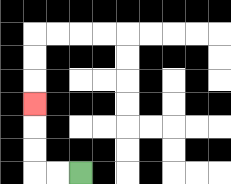{'start': '[3, 7]', 'end': '[1, 4]', 'path_directions': 'L,L,U,U,U', 'path_coordinates': '[[3, 7], [2, 7], [1, 7], [1, 6], [1, 5], [1, 4]]'}